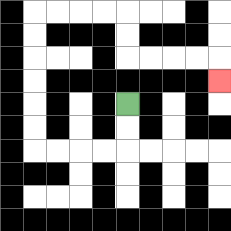{'start': '[5, 4]', 'end': '[9, 3]', 'path_directions': 'D,D,L,L,L,L,U,U,U,U,U,U,R,R,R,R,D,D,R,R,R,R,D', 'path_coordinates': '[[5, 4], [5, 5], [5, 6], [4, 6], [3, 6], [2, 6], [1, 6], [1, 5], [1, 4], [1, 3], [1, 2], [1, 1], [1, 0], [2, 0], [3, 0], [4, 0], [5, 0], [5, 1], [5, 2], [6, 2], [7, 2], [8, 2], [9, 2], [9, 3]]'}